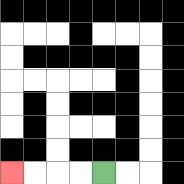{'start': '[4, 7]', 'end': '[0, 7]', 'path_directions': 'L,L,L,L', 'path_coordinates': '[[4, 7], [3, 7], [2, 7], [1, 7], [0, 7]]'}